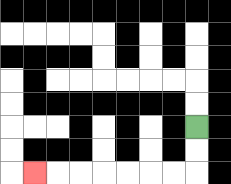{'start': '[8, 5]', 'end': '[1, 7]', 'path_directions': 'D,D,L,L,L,L,L,L,L', 'path_coordinates': '[[8, 5], [8, 6], [8, 7], [7, 7], [6, 7], [5, 7], [4, 7], [3, 7], [2, 7], [1, 7]]'}